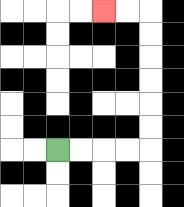{'start': '[2, 6]', 'end': '[4, 0]', 'path_directions': 'R,R,R,R,U,U,U,U,U,U,L,L', 'path_coordinates': '[[2, 6], [3, 6], [4, 6], [5, 6], [6, 6], [6, 5], [6, 4], [6, 3], [6, 2], [6, 1], [6, 0], [5, 0], [4, 0]]'}